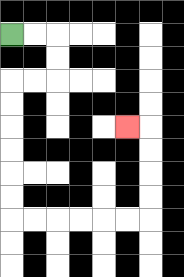{'start': '[0, 1]', 'end': '[5, 5]', 'path_directions': 'R,R,D,D,L,L,D,D,D,D,D,D,R,R,R,R,R,R,U,U,U,U,L', 'path_coordinates': '[[0, 1], [1, 1], [2, 1], [2, 2], [2, 3], [1, 3], [0, 3], [0, 4], [0, 5], [0, 6], [0, 7], [0, 8], [0, 9], [1, 9], [2, 9], [3, 9], [4, 9], [5, 9], [6, 9], [6, 8], [6, 7], [6, 6], [6, 5], [5, 5]]'}